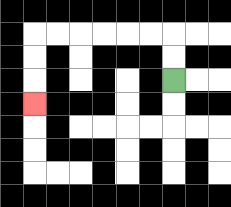{'start': '[7, 3]', 'end': '[1, 4]', 'path_directions': 'U,U,L,L,L,L,L,L,D,D,D', 'path_coordinates': '[[7, 3], [7, 2], [7, 1], [6, 1], [5, 1], [4, 1], [3, 1], [2, 1], [1, 1], [1, 2], [1, 3], [1, 4]]'}